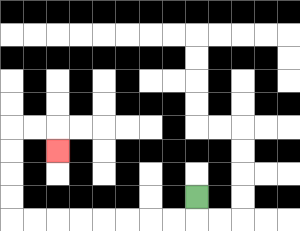{'start': '[8, 8]', 'end': '[2, 6]', 'path_directions': 'D,L,L,L,L,L,L,L,L,U,U,U,U,R,R,D', 'path_coordinates': '[[8, 8], [8, 9], [7, 9], [6, 9], [5, 9], [4, 9], [3, 9], [2, 9], [1, 9], [0, 9], [0, 8], [0, 7], [0, 6], [0, 5], [1, 5], [2, 5], [2, 6]]'}